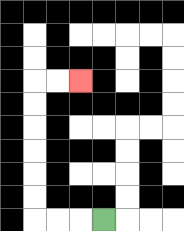{'start': '[4, 9]', 'end': '[3, 3]', 'path_directions': 'L,L,L,U,U,U,U,U,U,R,R', 'path_coordinates': '[[4, 9], [3, 9], [2, 9], [1, 9], [1, 8], [1, 7], [1, 6], [1, 5], [1, 4], [1, 3], [2, 3], [3, 3]]'}